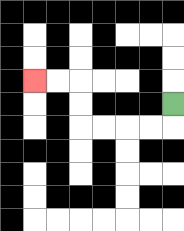{'start': '[7, 4]', 'end': '[1, 3]', 'path_directions': 'D,L,L,L,L,U,U,L,L', 'path_coordinates': '[[7, 4], [7, 5], [6, 5], [5, 5], [4, 5], [3, 5], [3, 4], [3, 3], [2, 3], [1, 3]]'}